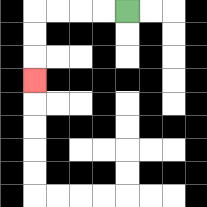{'start': '[5, 0]', 'end': '[1, 3]', 'path_directions': 'L,L,L,L,D,D,D', 'path_coordinates': '[[5, 0], [4, 0], [3, 0], [2, 0], [1, 0], [1, 1], [1, 2], [1, 3]]'}